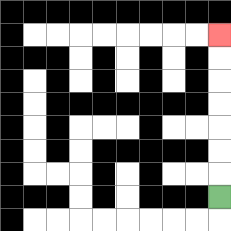{'start': '[9, 8]', 'end': '[9, 1]', 'path_directions': 'U,U,U,U,U,U,U', 'path_coordinates': '[[9, 8], [9, 7], [9, 6], [9, 5], [9, 4], [9, 3], [9, 2], [9, 1]]'}